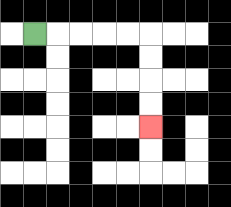{'start': '[1, 1]', 'end': '[6, 5]', 'path_directions': 'R,R,R,R,R,D,D,D,D', 'path_coordinates': '[[1, 1], [2, 1], [3, 1], [4, 1], [5, 1], [6, 1], [6, 2], [6, 3], [6, 4], [6, 5]]'}